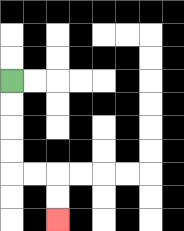{'start': '[0, 3]', 'end': '[2, 9]', 'path_directions': 'D,D,D,D,R,R,D,D', 'path_coordinates': '[[0, 3], [0, 4], [0, 5], [0, 6], [0, 7], [1, 7], [2, 7], [2, 8], [2, 9]]'}